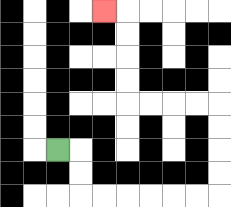{'start': '[2, 6]', 'end': '[4, 0]', 'path_directions': 'R,D,D,R,R,R,R,R,R,U,U,U,U,L,L,L,L,U,U,U,U,L', 'path_coordinates': '[[2, 6], [3, 6], [3, 7], [3, 8], [4, 8], [5, 8], [6, 8], [7, 8], [8, 8], [9, 8], [9, 7], [9, 6], [9, 5], [9, 4], [8, 4], [7, 4], [6, 4], [5, 4], [5, 3], [5, 2], [5, 1], [5, 0], [4, 0]]'}